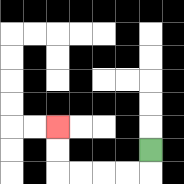{'start': '[6, 6]', 'end': '[2, 5]', 'path_directions': 'D,L,L,L,L,U,U', 'path_coordinates': '[[6, 6], [6, 7], [5, 7], [4, 7], [3, 7], [2, 7], [2, 6], [2, 5]]'}